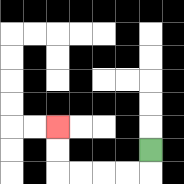{'start': '[6, 6]', 'end': '[2, 5]', 'path_directions': 'D,L,L,L,L,U,U', 'path_coordinates': '[[6, 6], [6, 7], [5, 7], [4, 7], [3, 7], [2, 7], [2, 6], [2, 5]]'}